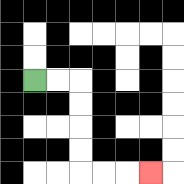{'start': '[1, 3]', 'end': '[6, 7]', 'path_directions': 'R,R,D,D,D,D,R,R,R', 'path_coordinates': '[[1, 3], [2, 3], [3, 3], [3, 4], [3, 5], [3, 6], [3, 7], [4, 7], [5, 7], [6, 7]]'}